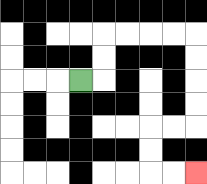{'start': '[3, 3]', 'end': '[8, 7]', 'path_directions': 'R,U,U,R,R,R,R,D,D,D,D,L,L,D,D,R,R', 'path_coordinates': '[[3, 3], [4, 3], [4, 2], [4, 1], [5, 1], [6, 1], [7, 1], [8, 1], [8, 2], [8, 3], [8, 4], [8, 5], [7, 5], [6, 5], [6, 6], [6, 7], [7, 7], [8, 7]]'}